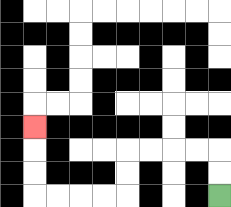{'start': '[9, 8]', 'end': '[1, 5]', 'path_directions': 'U,U,L,L,L,L,D,D,L,L,L,L,U,U,U', 'path_coordinates': '[[9, 8], [9, 7], [9, 6], [8, 6], [7, 6], [6, 6], [5, 6], [5, 7], [5, 8], [4, 8], [3, 8], [2, 8], [1, 8], [1, 7], [1, 6], [1, 5]]'}